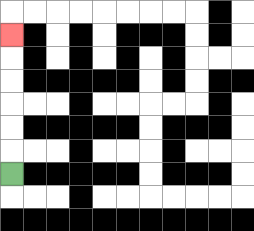{'start': '[0, 7]', 'end': '[0, 1]', 'path_directions': 'U,U,U,U,U,U', 'path_coordinates': '[[0, 7], [0, 6], [0, 5], [0, 4], [0, 3], [0, 2], [0, 1]]'}